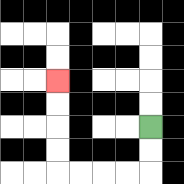{'start': '[6, 5]', 'end': '[2, 3]', 'path_directions': 'D,D,L,L,L,L,U,U,U,U', 'path_coordinates': '[[6, 5], [6, 6], [6, 7], [5, 7], [4, 7], [3, 7], [2, 7], [2, 6], [2, 5], [2, 4], [2, 3]]'}